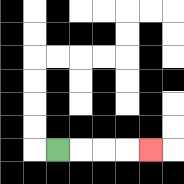{'start': '[2, 6]', 'end': '[6, 6]', 'path_directions': 'R,R,R,R', 'path_coordinates': '[[2, 6], [3, 6], [4, 6], [5, 6], [6, 6]]'}